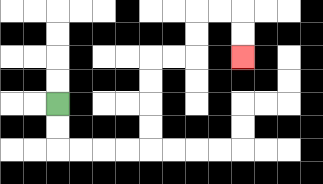{'start': '[2, 4]', 'end': '[10, 2]', 'path_directions': 'D,D,R,R,R,R,U,U,U,U,R,R,U,U,R,R,D,D', 'path_coordinates': '[[2, 4], [2, 5], [2, 6], [3, 6], [4, 6], [5, 6], [6, 6], [6, 5], [6, 4], [6, 3], [6, 2], [7, 2], [8, 2], [8, 1], [8, 0], [9, 0], [10, 0], [10, 1], [10, 2]]'}